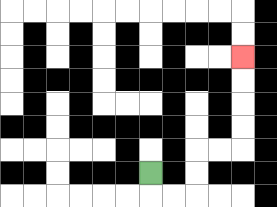{'start': '[6, 7]', 'end': '[10, 2]', 'path_directions': 'D,R,R,U,U,R,R,U,U,U,U', 'path_coordinates': '[[6, 7], [6, 8], [7, 8], [8, 8], [8, 7], [8, 6], [9, 6], [10, 6], [10, 5], [10, 4], [10, 3], [10, 2]]'}